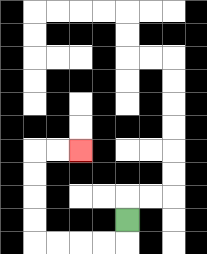{'start': '[5, 9]', 'end': '[3, 6]', 'path_directions': 'D,L,L,L,L,U,U,U,U,R,R', 'path_coordinates': '[[5, 9], [5, 10], [4, 10], [3, 10], [2, 10], [1, 10], [1, 9], [1, 8], [1, 7], [1, 6], [2, 6], [3, 6]]'}